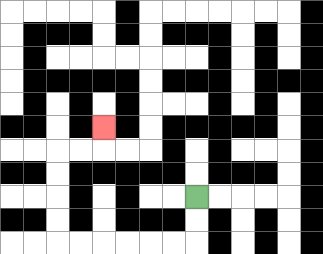{'start': '[8, 8]', 'end': '[4, 5]', 'path_directions': 'D,D,L,L,L,L,L,L,U,U,U,U,R,R,U', 'path_coordinates': '[[8, 8], [8, 9], [8, 10], [7, 10], [6, 10], [5, 10], [4, 10], [3, 10], [2, 10], [2, 9], [2, 8], [2, 7], [2, 6], [3, 6], [4, 6], [4, 5]]'}